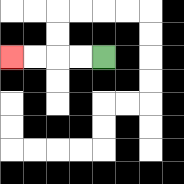{'start': '[4, 2]', 'end': '[0, 2]', 'path_directions': 'L,L,L,L', 'path_coordinates': '[[4, 2], [3, 2], [2, 2], [1, 2], [0, 2]]'}